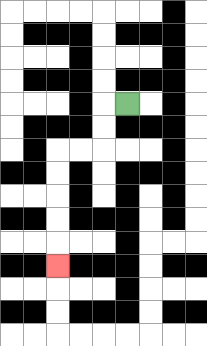{'start': '[5, 4]', 'end': '[2, 11]', 'path_directions': 'L,D,D,L,L,D,D,D,D,D', 'path_coordinates': '[[5, 4], [4, 4], [4, 5], [4, 6], [3, 6], [2, 6], [2, 7], [2, 8], [2, 9], [2, 10], [2, 11]]'}